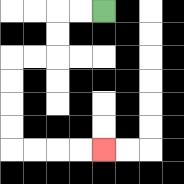{'start': '[4, 0]', 'end': '[4, 6]', 'path_directions': 'L,L,D,D,L,L,D,D,D,D,R,R,R,R', 'path_coordinates': '[[4, 0], [3, 0], [2, 0], [2, 1], [2, 2], [1, 2], [0, 2], [0, 3], [0, 4], [0, 5], [0, 6], [1, 6], [2, 6], [3, 6], [4, 6]]'}